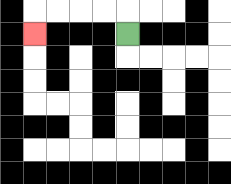{'start': '[5, 1]', 'end': '[1, 1]', 'path_directions': 'U,L,L,L,L,D', 'path_coordinates': '[[5, 1], [5, 0], [4, 0], [3, 0], [2, 0], [1, 0], [1, 1]]'}